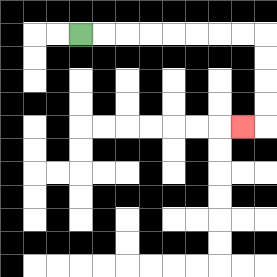{'start': '[3, 1]', 'end': '[10, 5]', 'path_directions': 'R,R,R,R,R,R,R,R,D,D,D,D,L', 'path_coordinates': '[[3, 1], [4, 1], [5, 1], [6, 1], [7, 1], [8, 1], [9, 1], [10, 1], [11, 1], [11, 2], [11, 3], [11, 4], [11, 5], [10, 5]]'}